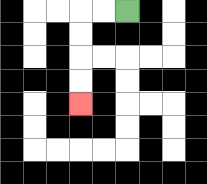{'start': '[5, 0]', 'end': '[3, 4]', 'path_directions': 'L,L,D,D,D,D', 'path_coordinates': '[[5, 0], [4, 0], [3, 0], [3, 1], [3, 2], [3, 3], [3, 4]]'}